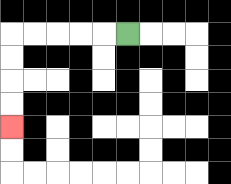{'start': '[5, 1]', 'end': '[0, 5]', 'path_directions': 'L,L,L,L,L,D,D,D,D', 'path_coordinates': '[[5, 1], [4, 1], [3, 1], [2, 1], [1, 1], [0, 1], [0, 2], [0, 3], [0, 4], [0, 5]]'}